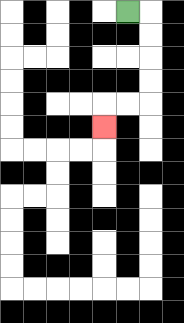{'start': '[5, 0]', 'end': '[4, 5]', 'path_directions': 'R,D,D,D,D,L,L,D', 'path_coordinates': '[[5, 0], [6, 0], [6, 1], [6, 2], [6, 3], [6, 4], [5, 4], [4, 4], [4, 5]]'}